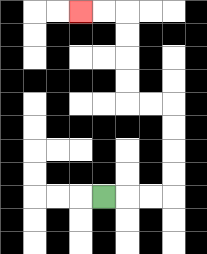{'start': '[4, 8]', 'end': '[3, 0]', 'path_directions': 'R,R,R,U,U,U,U,L,L,U,U,U,U,L,L', 'path_coordinates': '[[4, 8], [5, 8], [6, 8], [7, 8], [7, 7], [7, 6], [7, 5], [7, 4], [6, 4], [5, 4], [5, 3], [5, 2], [5, 1], [5, 0], [4, 0], [3, 0]]'}